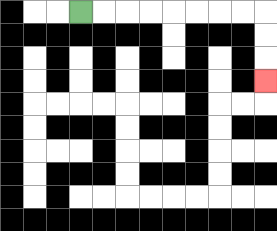{'start': '[3, 0]', 'end': '[11, 3]', 'path_directions': 'R,R,R,R,R,R,R,R,D,D,D', 'path_coordinates': '[[3, 0], [4, 0], [5, 0], [6, 0], [7, 0], [8, 0], [9, 0], [10, 0], [11, 0], [11, 1], [11, 2], [11, 3]]'}